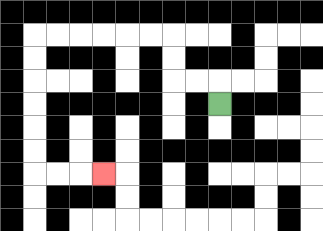{'start': '[9, 4]', 'end': '[4, 7]', 'path_directions': 'U,L,L,U,U,L,L,L,L,L,L,D,D,D,D,D,D,R,R,R', 'path_coordinates': '[[9, 4], [9, 3], [8, 3], [7, 3], [7, 2], [7, 1], [6, 1], [5, 1], [4, 1], [3, 1], [2, 1], [1, 1], [1, 2], [1, 3], [1, 4], [1, 5], [1, 6], [1, 7], [2, 7], [3, 7], [4, 7]]'}